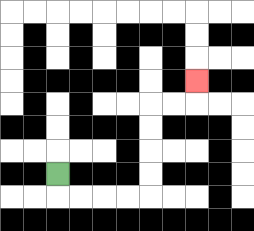{'start': '[2, 7]', 'end': '[8, 3]', 'path_directions': 'D,R,R,R,R,U,U,U,U,R,R,U', 'path_coordinates': '[[2, 7], [2, 8], [3, 8], [4, 8], [5, 8], [6, 8], [6, 7], [6, 6], [6, 5], [6, 4], [7, 4], [8, 4], [8, 3]]'}